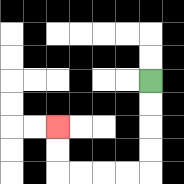{'start': '[6, 3]', 'end': '[2, 5]', 'path_directions': 'D,D,D,D,L,L,L,L,U,U', 'path_coordinates': '[[6, 3], [6, 4], [6, 5], [6, 6], [6, 7], [5, 7], [4, 7], [3, 7], [2, 7], [2, 6], [2, 5]]'}